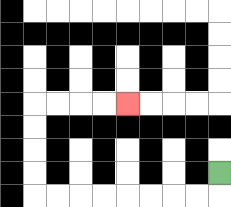{'start': '[9, 7]', 'end': '[5, 4]', 'path_directions': 'D,L,L,L,L,L,L,L,L,U,U,U,U,R,R,R,R', 'path_coordinates': '[[9, 7], [9, 8], [8, 8], [7, 8], [6, 8], [5, 8], [4, 8], [3, 8], [2, 8], [1, 8], [1, 7], [1, 6], [1, 5], [1, 4], [2, 4], [3, 4], [4, 4], [5, 4]]'}